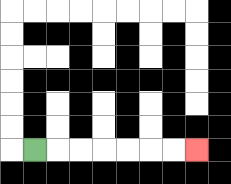{'start': '[1, 6]', 'end': '[8, 6]', 'path_directions': 'R,R,R,R,R,R,R', 'path_coordinates': '[[1, 6], [2, 6], [3, 6], [4, 6], [5, 6], [6, 6], [7, 6], [8, 6]]'}